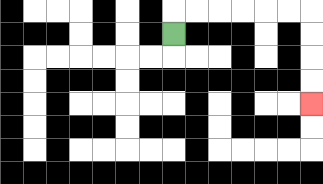{'start': '[7, 1]', 'end': '[13, 4]', 'path_directions': 'U,R,R,R,R,R,R,D,D,D,D', 'path_coordinates': '[[7, 1], [7, 0], [8, 0], [9, 0], [10, 0], [11, 0], [12, 0], [13, 0], [13, 1], [13, 2], [13, 3], [13, 4]]'}